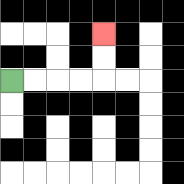{'start': '[0, 3]', 'end': '[4, 1]', 'path_directions': 'R,R,R,R,U,U', 'path_coordinates': '[[0, 3], [1, 3], [2, 3], [3, 3], [4, 3], [4, 2], [4, 1]]'}